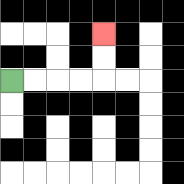{'start': '[0, 3]', 'end': '[4, 1]', 'path_directions': 'R,R,R,R,U,U', 'path_coordinates': '[[0, 3], [1, 3], [2, 3], [3, 3], [4, 3], [4, 2], [4, 1]]'}